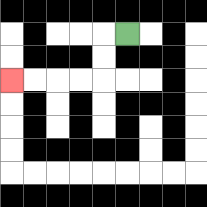{'start': '[5, 1]', 'end': '[0, 3]', 'path_directions': 'L,D,D,L,L,L,L', 'path_coordinates': '[[5, 1], [4, 1], [4, 2], [4, 3], [3, 3], [2, 3], [1, 3], [0, 3]]'}